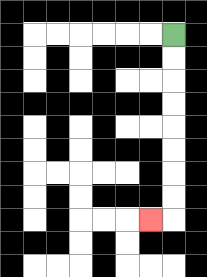{'start': '[7, 1]', 'end': '[6, 9]', 'path_directions': 'D,D,D,D,D,D,D,D,L', 'path_coordinates': '[[7, 1], [7, 2], [7, 3], [7, 4], [7, 5], [7, 6], [7, 7], [7, 8], [7, 9], [6, 9]]'}